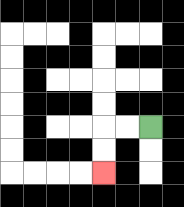{'start': '[6, 5]', 'end': '[4, 7]', 'path_directions': 'L,L,D,D', 'path_coordinates': '[[6, 5], [5, 5], [4, 5], [4, 6], [4, 7]]'}